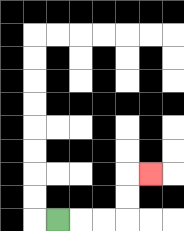{'start': '[2, 9]', 'end': '[6, 7]', 'path_directions': 'R,R,R,U,U,R', 'path_coordinates': '[[2, 9], [3, 9], [4, 9], [5, 9], [5, 8], [5, 7], [6, 7]]'}